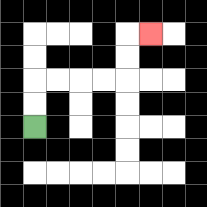{'start': '[1, 5]', 'end': '[6, 1]', 'path_directions': 'U,U,R,R,R,R,U,U,R', 'path_coordinates': '[[1, 5], [1, 4], [1, 3], [2, 3], [3, 3], [4, 3], [5, 3], [5, 2], [5, 1], [6, 1]]'}